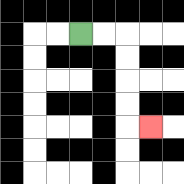{'start': '[3, 1]', 'end': '[6, 5]', 'path_directions': 'R,R,D,D,D,D,R', 'path_coordinates': '[[3, 1], [4, 1], [5, 1], [5, 2], [5, 3], [5, 4], [5, 5], [6, 5]]'}